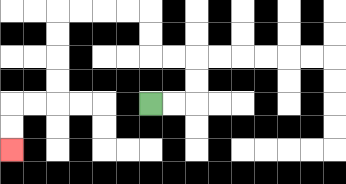{'start': '[6, 4]', 'end': '[0, 6]', 'path_directions': 'R,R,U,U,L,L,U,U,L,L,L,L,D,D,D,D,L,L,D,D', 'path_coordinates': '[[6, 4], [7, 4], [8, 4], [8, 3], [8, 2], [7, 2], [6, 2], [6, 1], [6, 0], [5, 0], [4, 0], [3, 0], [2, 0], [2, 1], [2, 2], [2, 3], [2, 4], [1, 4], [0, 4], [0, 5], [0, 6]]'}